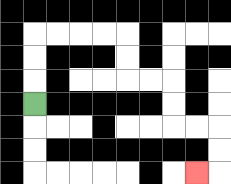{'start': '[1, 4]', 'end': '[8, 7]', 'path_directions': 'U,U,U,R,R,R,R,D,D,R,R,D,D,R,R,D,D,L', 'path_coordinates': '[[1, 4], [1, 3], [1, 2], [1, 1], [2, 1], [3, 1], [4, 1], [5, 1], [5, 2], [5, 3], [6, 3], [7, 3], [7, 4], [7, 5], [8, 5], [9, 5], [9, 6], [9, 7], [8, 7]]'}